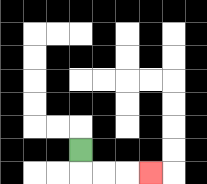{'start': '[3, 6]', 'end': '[6, 7]', 'path_directions': 'D,R,R,R', 'path_coordinates': '[[3, 6], [3, 7], [4, 7], [5, 7], [6, 7]]'}